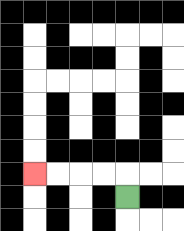{'start': '[5, 8]', 'end': '[1, 7]', 'path_directions': 'U,L,L,L,L', 'path_coordinates': '[[5, 8], [5, 7], [4, 7], [3, 7], [2, 7], [1, 7]]'}